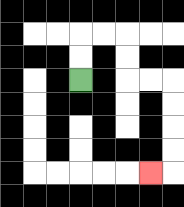{'start': '[3, 3]', 'end': '[6, 7]', 'path_directions': 'U,U,R,R,D,D,R,R,D,D,D,D,L', 'path_coordinates': '[[3, 3], [3, 2], [3, 1], [4, 1], [5, 1], [5, 2], [5, 3], [6, 3], [7, 3], [7, 4], [7, 5], [7, 6], [7, 7], [6, 7]]'}